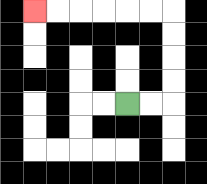{'start': '[5, 4]', 'end': '[1, 0]', 'path_directions': 'R,R,U,U,U,U,L,L,L,L,L,L', 'path_coordinates': '[[5, 4], [6, 4], [7, 4], [7, 3], [7, 2], [7, 1], [7, 0], [6, 0], [5, 0], [4, 0], [3, 0], [2, 0], [1, 0]]'}